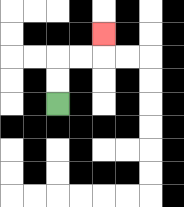{'start': '[2, 4]', 'end': '[4, 1]', 'path_directions': 'U,U,R,R,U', 'path_coordinates': '[[2, 4], [2, 3], [2, 2], [3, 2], [4, 2], [4, 1]]'}